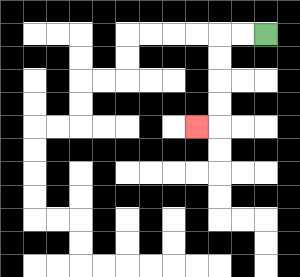{'start': '[11, 1]', 'end': '[8, 5]', 'path_directions': 'L,L,D,D,D,D,L', 'path_coordinates': '[[11, 1], [10, 1], [9, 1], [9, 2], [9, 3], [9, 4], [9, 5], [8, 5]]'}